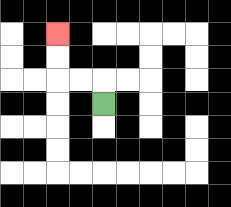{'start': '[4, 4]', 'end': '[2, 1]', 'path_directions': 'U,L,L,U,U', 'path_coordinates': '[[4, 4], [4, 3], [3, 3], [2, 3], [2, 2], [2, 1]]'}